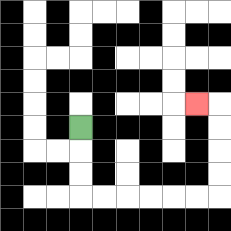{'start': '[3, 5]', 'end': '[8, 4]', 'path_directions': 'D,D,D,R,R,R,R,R,R,U,U,U,U,L', 'path_coordinates': '[[3, 5], [3, 6], [3, 7], [3, 8], [4, 8], [5, 8], [6, 8], [7, 8], [8, 8], [9, 8], [9, 7], [9, 6], [9, 5], [9, 4], [8, 4]]'}